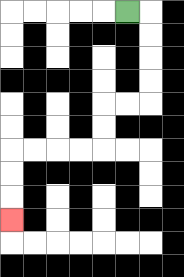{'start': '[5, 0]', 'end': '[0, 9]', 'path_directions': 'R,D,D,D,D,L,L,D,D,L,L,L,L,D,D,D', 'path_coordinates': '[[5, 0], [6, 0], [6, 1], [6, 2], [6, 3], [6, 4], [5, 4], [4, 4], [4, 5], [4, 6], [3, 6], [2, 6], [1, 6], [0, 6], [0, 7], [0, 8], [0, 9]]'}